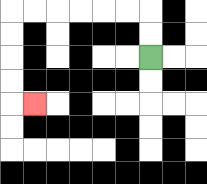{'start': '[6, 2]', 'end': '[1, 4]', 'path_directions': 'U,U,L,L,L,L,L,L,D,D,D,D,R', 'path_coordinates': '[[6, 2], [6, 1], [6, 0], [5, 0], [4, 0], [3, 0], [2, 0], [1, 0], [0, 0], [0, 1], [0, 2], [0, 3], [0, 4], [1, 4]]'}